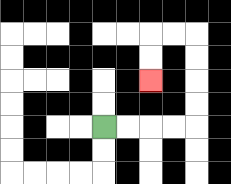{'start': '[4, 5]', 'end': '[6, 3]', 'path_directions': 'R,R,R,R,U,U,U,U,L,L,D,D', 'path_coordinates': '[[4, 5], [5, 5], [6, 5], [7, 5], [8, 5], [8, 4], [8, 3], [8, 2], [8, 1], [7, 1], [6, 1], [6, 2], [6, 3]]'}